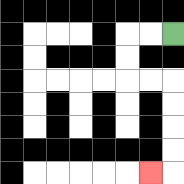{'start': '[7, 1]', 'end': '[6, 7]', 'path_directions': 'L,L,D,D,R,R,D,D,D,D,L', 'path_coordinates': '[[7, 1], [6, 1], [5, 1], [5, 2], [5, 3], [6, 3], [7, 3], [7, 4], [7, 5], [7, 6], [7, 7], [6, 7]]'}